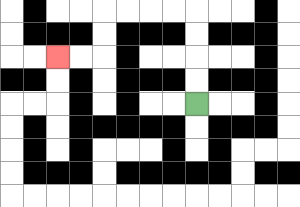{'start': '[8, 4]', 'end': '[2, 2]', 'path_directions': 'U,U,U,U,L,L,L,L,D,D,L,L', 'path_coordinates': '[[8, 4], [8, 3], [8, 2], [8, 1], [8, 0], [7, 0], [6, 0], [5, 0], [4, 0], [4, 1], [4, 2], [3, 2], [2, 2]]'}